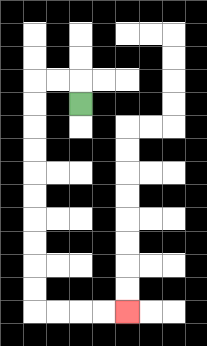{'start': '[3, 4]', 'end': '[5, 13]', 'path_directions': 'U,L,L,D,D,D,D,D,D,D,D,D,D,R,R,R,R', 'path_coordinates': '[[3, 4], [3, 3], [2, 3], [1, 3], [1, 4], [1, 5], [1, 6], [1, 7], [1, 8], [1, 9], [1, 10], [1, 11], [1, 12], [1, 13], [2, 13], [3, 13], [4, 13], [5, 13]]'}